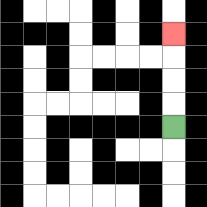{'start': '[7, 5]', 'end': '[7, 1]', 'path_directions': 'U,U,U,U', 'path_coordinates': '[[7, 5], [7, 4], [7, 3], [7, 2], [7, 1]]'}